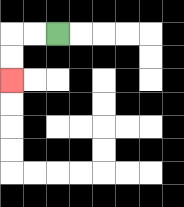{'start': '[2, 1]', 'end': '[0, 3]', 'path_directions': 'L,L,D,D', 'path_coordinates': '[[2, 1], [1, 1], [0, 1], [0, 2], [0, 3]]'}